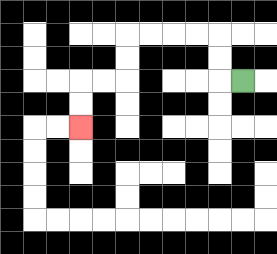{'start': '[10, 3]', 'end': '[3, 5]', 'path_directions': 'L,U,U,L,L,L,L,D,D,L,L,D,D', 'path_coordinates': '[[10, 3], [9, 3], [9, 2], [9, 1], [8, 1], [7, 1], [6, 1], [5, 1], [5, 2], [5, 3], [4, 3], [3, 3], [3, 4], [3, 5]]'}